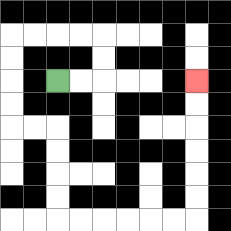{'start': '[2, 3]', 'end': '[8, 3]', 'path_directions': 'R,R,U,U,L,L,L,L,D,D,D,D,R,R,D,D,D,D,R,R,R,R,R,R,U,U,U,U,U,U', 'path_coordinates': '[[2, 3], [3, 3], [4, 3], [4, 2], [4, 1], [3, 1], [2, 1], [1, 1], [0, 1], [0, 2], [0, 3], [0, 4], [0, 5], [1, 5], [2, 5], [2, 6], [2, 7], [2, 8], [2, 9], [3, 9], [4, 9], [5, 9], [6, 9], [7, 9], [8, 9], [8, 8], [8, 7], [8, 6], [8, 5], [8, 4], [8, 3]]'}